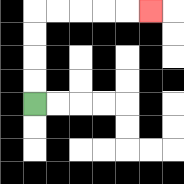{'start': '[1, 4]', 'end': '[6, 0]', 'path_directions': 'U,U,U,U,R,R,R,R,R', 'path_coordinates': '[[1, 4], [1, 3], [1, 2], [1, 1], [1, 0], [2, 0], [3, 0], [4, 0], [5, 0], [6, 0]]'}